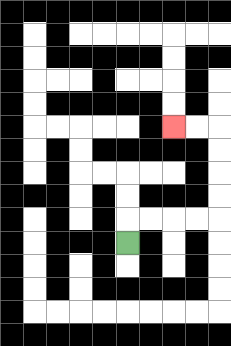{'start': '[5, 10]', 'end': '[7, 5]', 'path_directions': 'U,R,R,R,R,U,U,U,U,L,L', 'path_coordinates': '[[5, 10], [5, 9], [6, 9], [7, 9], [8, 9], [9, 9], [9, 8], [9, 7], [9, 6], [9, 5], [8, 5], [7, 5]]'}